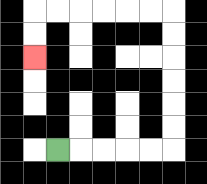{'start': '[2, 6]', 'end': '[1, 2]', 'path_directions': 'R,R,R,R,R,U,U,U,U,U,U,L,L,L,L,L,L,D,D', 'path_coordinates': '[[2, 6], [3, 6], [4, 6], [5, 6], [6, 6], [7, 6], [7, 5], [7, 4], [7, 3], [7, 2], [7, 1], [7, 0], [6, 0], [5, 0], [4, 0], [3, 0], [2, 0], [1, 0], [1, 1], [1, 2]]'}